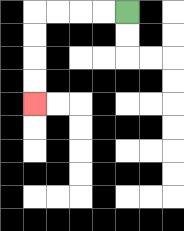{'start': '[5, 0]', 'end': '[1, 4]', 'path_directions': 'L,L,L,L,D,D,D,D', 'path_coordinates': '[[5, 0], [4, 0], [3, 0], [2, 0], [1, 0], [1, 1], [1, 2], [1, 3], [1, 4]]'}